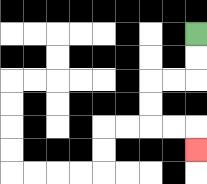{'start': '[8, 1]', 'end': '[8, 6]', 'path_directions': 'D,D,L,L,D,D,R,R,D', 'path_coordinates': '[[8, 1], [8, 2], [8, 3], [7, 3], [6, 3], [6, 4], [6, 5], [7, 5], [8, 5], [8, 6]]'}